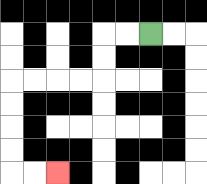{'start': '[6, 1]', 'end': '[2, 7]', 'path_directions': 'L,L,D,D,L,L,L,L,D,D,D,D,R,R', 'path_coordinates': '[[6, 1], [5, 1], [4, 1], [4, 2], [4, 3], [3, 3], [2, 3], [1, 3], [0, 3], [0, 4], [0, 5], [0, 6], [0, 7], [1, 7], [2, 7]]'}